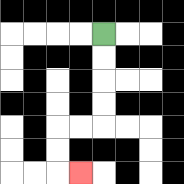{'start': '[4, 1]', 'end': '[3, 7]', 'path_directions': 'D,D,D,D,L,L,D,D,R', 'path_coordinates': '[[4, 1], [4, 2], [4, 3], [4, 4], [4, 5], [3, 5], [2, 5], [2, 6], [2, 7], [3, 7]]'}